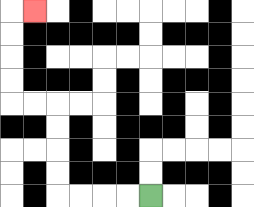{'start': '[6, 8]', 'end': '[1, 0]', 'path_directions': 'L,L,L,L,U,U,U,U,L,L,U,U,U,U,R', 'path_coordinates': '[[6, 8], [5, 8], [4, 8], [3, 8], [2, 8], [2, 7], [2, 6], [2, 5], [2, 4], [1, 4], [0, 4], [0, 3], [0, 2], [0, 1], [0, 0], [1, 0]]'}